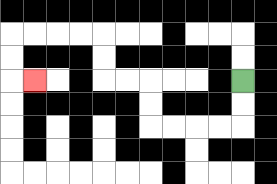{'start': '[10, 3]', 'end': '[1, 3]', 'path_directions': 'D,D,L,L,L,L,U,U,L,L,U,U,L,L,L,L,D,D,R', 'path_coordinates': '[[10, 3], [10, 4], [10, 5], [9, 5], [8, 5], [7, 5], [6, 5], [6, 4], [6, 3], [5, 3], [4, 3], [4, 2], [4, 1], [3, 1], [2, 1], [1, 1], [0, 1], [0, 2], [0, 3], [1, 3]]'}